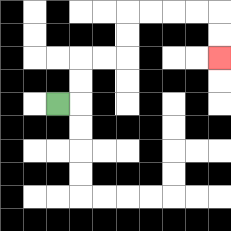{'start': '[2, 4]', 'end': '[9, 2]', 'path_directions': 'R,U,U,R,R,U,U,R,R,R,R,D,D', 'path_coordinates': '[[2, 4], [3, 4], [3, 3], [3, 2], [4, 2], [5, 2], [5, 1], [5, 0], [6, 0], [7, 0], [8, 0], [9, 0], [9, 1], [9, 2]]'}